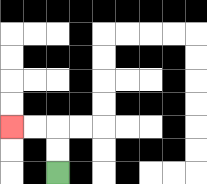{'start': '[2, 7]', 'end': '[0, 5]', 'path_directions': 'U,U,L,L', 'path_coordinates': '[[2, 7], [2, 6], [2, 5], [1, 5], [0, 5]]'}